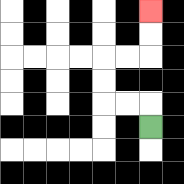{'start': '[6, 5]', 'end': '[6, 0]', 'path_directions': 'U,L,L,U,U,R,R,U,U', 'path_coordinates': '[[6, 5], [6, 4], [5, 4], [4, 4], [4, 3], [4, 2], [5, 2], [6, 2], [6, 1], [6, 0]]'}